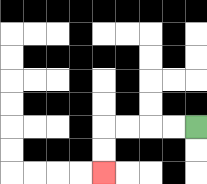{'start': '[8, 5]', 'end': '[4, 7]', 'path_directions': 'L,L,L,L,D,D', 'path_coordinates': '[[8, 5], [7, 5], [6, 5], [5, 5], [4, 5], [4, 6], [4, 7]]'}